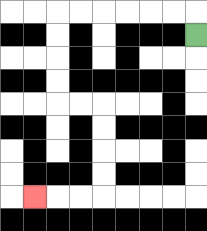{'start': '[8, 1]', 'end': '[1, 8]', 'path_directions': 'U,L,L,L,L,L,L,D,D,D,D,R,R,D,D,D,D,L,L,L', 'path_coordinates': '[[8, 1], [8, 0], [7, 0], [6, 0], [5, 0], [4, 0], [3, 0], [2, 0], [2, 1], [2, 2], [2, 3], [2, 4], [3, 4], [4, 4], [4, 5], [4, 6], [4, 7], [4, 8], [3, 8], [2, 8], [1, 8]]'}